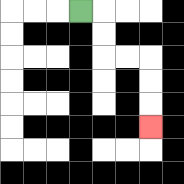{'start': '[3, 0]', 'end': '[6, 5]', 'path_directions': 'R,D,D,R,R,D,D,D', 'path_coordinates': '[[3, 0], [4, 0], [4, 1], [4, 2], [5, 2], [6, 2], [6, 3], [6, 4], [6, 5]]'}